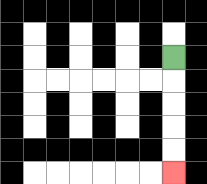{'start': '[7, 2]', 'end': '[7, 7]', 'path_directions': 'D,D,D,D,D', 'path_coordinates': '[[7, 2], [7, 3], [7, 4], [7, 5], [7, 6], [7, 7]]'}